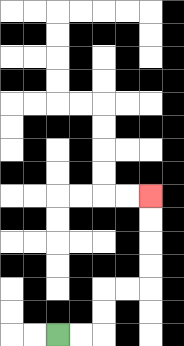{'start': '[2, 14]', 'end': '[6, 8]', 'path_directions': 'R,R,U,U,R,R,U,U,U,U', 'path_coordinates': '[[2, 14], [3, 14], [4, 14], [4, 13], [4, 12], [5, 12], [6, 12], [6, 11], [6, 10], [6, 9], [6, 8]]'}